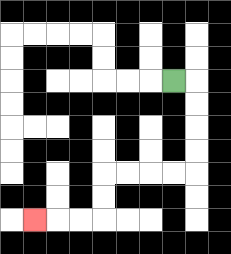{'start': '[7, 3]', 'end': '[1, 9]', 'path_directions': 'R,D,D,D,D,L,L,L,L,D,D,L,L,L', 'path_coordinates': '[[7, 3], [8, 3], [8, 4], [8, 5], [8, 6], [8, 7], [7, 7], [6, 7], [5, 7], [4, 7], [4, 8], [4, 9], [3, 9], [2, 9], [1, 9]]'}